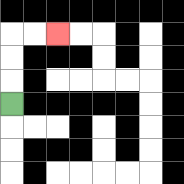{'start': '[0, 4]', 'end': '[2, 1]', 'path_directions': 'U,U,U,R,R', 'path_coordinates': '[[0, 4], [0, 3], [0, 2], [0, 1], [1, 1], [2, 1]]'}